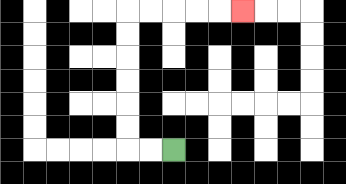{'start': '[7, 6]', 'end': '[10, 0]', 'path_directions': 'L,L,U,U,U,U,U,U,R,R,R,R,R', 'path_coordinates': '[[7, 6], [6, 6], [5, 6], [5, 5], [5, 4], [5, 3], [5, 2], [5, 1], [5, 0], [6, 0], [7, 0], [8, 0], [9, 0], [10, 0]]'}